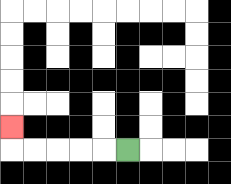{'start': '[5, 6]', 'end': '[0, 5]', 'path_directions': 'L,L,L,L,L,U', 'path_coordinates': '[[5, 6], [4, 6], [3, 6], [2, 6], [1, 6], [0, 6], [0, 5]]'}